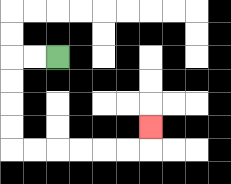{'start': '[2, 2]', 'end': '[6, 5]', 'path_directions': 'L,L,D,D,D,D,R,R,R,R,R,R,U', 'path_coordinates': '[[2, 2], [1, 2], [0, 2], [0, 3], [0, 4], [0, 5], [0, 6], [1, 6], [2, 6], [3, 6], [4, 6], [5, 6], [6, 6], [6, 5]]'}